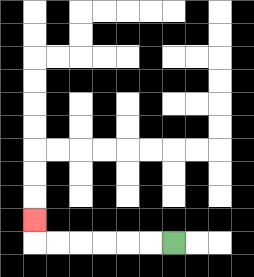{'start': '[7, 10]', 'end': '[1, 9]', 'path_directions': 'L,L,L,L,L,L,U', 'path_coordinates': '[[7, 10], [6, 10], [5, 10], [4, 10], [3, 10], [2, 10], [1, 10], [1, 9]]'}